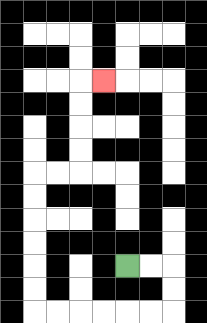{'start': '[5, 11]', 'end': '[4, 3]', 'path_directions': 'R,R,D,D,L,L,L,L,L,L,U,U,U,U,U,U,R,R,U,U,U,U,R', 'path_coordinates': '[[5, 11], [6, 11], [7, 11], [7, 12], [7, 13], [6, 13], [5, 13], [4, 13], [3, 13], [2, 13], [1, 13], [1, 12], [1, 11], [1, 10], [1, 9], [1, 8], [1, 7], [2, 7], [3, 7], [3, 6], [3, 5], [3, 4], [3, 3], [4, 3]]'}